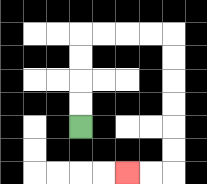{'start': '[3, 5]', 'end': '[5, 7]', 'path_directions': 'U,U,U,U,R,R,R,R,D,D,D,D,D,D,L,L', 'path_coordinates': '[[3, 5], [3, 4], [3, 3], [3, 2], [3, 1], [4, 1], [5, 1], [6, 1], [7, 1], [7, 2], [7, 3], [7, 4], [7, 5], [7, 6], [7, 7], [6, 7], [5, 7]]'}